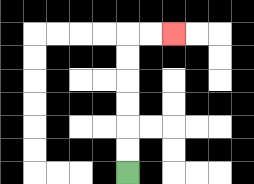{'start': '[5, 7]', 'end': '[7, 1]', 'path_directions': 'U,U,U,U,U,U,R,R', 'path_coordinates': '[[5, 7], [5, 6], [5, 5], [5, 4], [5, 3], [5, 2], [5, 1], [6, 1], [7, 1]]'}